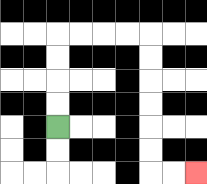{'start': '[2, 5]', 'end': '[8, 7]', 'path_directions': 'U,U,U,U,R,R,R,R,D,D,D,D,D,D,R,R', 'path_coordinates': '[[2, 5], [2, 4], [2, 3], [2, 2], [2, 1], [3, 1], [4, 1], [5, 1], [6, 1], [6, 2], [6, 3], [6, 4], [6, 5], [6, 6], [6, 7], [7, 7], [8, 7]]'}